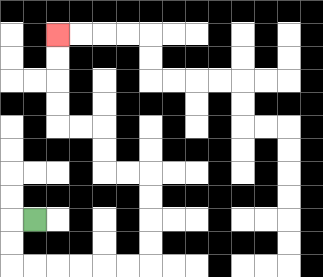{'start': '[1, 9]', 'end': '[2, 1]', 'path_directions': 'L,D,D,R,R,R,R,R,R,U,U,U,U,L,L,U,U,L,L,U,U,U,U', 'path_coordinates': '[[1, 9], [0, 9], [0, 10], [0, 11], [1, 11], [2, 11], [3, 11], [4, 11], [5, 11], [6, 11], [6, 10], [6, 9], [6, 8], [6, 7], [5, 7], [4, 7], [4, 6], [4, 5], [3, 5], [2, 5], [2, 4], [2, 3], [2, 2], [2, 1]]'}